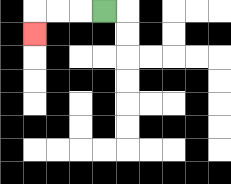{'start': '[4, 0]', 'end': '[1, 1]', 'path_directions': 'L,L,L,D', 'path_coordinates': '[[4, 0], [3, 0], [2, 0], [1, 0], [1, 1]]'}